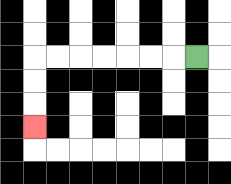{'start': '[8, 2]', 'end': '[1, 5]', 'path_directions': 'L,L,L,L,L,L,L,D,D,D', 'path_coordinates': '[[8, 2], [7, 2], [6, 2], [5, 2], [4, 2], [3, 2], [2, 2], [1, 2], [1, 3], [1, 4], [1, 5]]'}